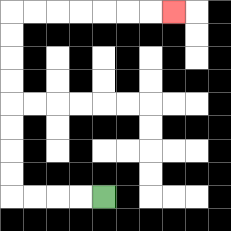{'start': '[4, 8]', 'end': '[7, 0]', 'path_directions': 'L,L,L,L,U,U,U,U,U,U,U,U,R,R,R,R,R,R,R', 'path_coordinates': '[[4, 8], [3, 8], [2, 8], [1, 8], [0, 8], [0, 7], [0, 6], [0, 5], [0, 4], [0, 3], [0, 2], [0, 1], [0, 0], [1, 0], [2, 0], [3, 0], [4, 0], [5, 0], [6, 0], [7, 0]]'}